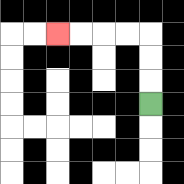{'start': '[6, 4]', 'end': '[2, 1]', 'path_directions': 'U,U,U,L,L,L,L', 'path_coordinates': '[[6, 4], [6, 3], [6, 2], [6, 1], [5, 1], [4, 1], [3, 1], [2, 1]]'}